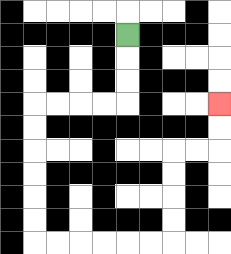{'start': '[5, 1]', 'end': '[9, 4]', 'path_directions': 'D,D,D,L,L,L,L,D,D,D,D,D,D,R,R,R,R,R,R,U,U,U,U,R,R,U,U', 'path_coordinates': '[[5, 1], [5, 2], [5, 3], [5, 4], [4, 4], [3, 4], [2, 4], [1, 4], [1, 5], [1, 6], [1, 7], [1, 8], [1, 9], [1, 10], [2, 10], [3, 10], [4, 10], [5, 10], [6, 10], [7, 10], [7, 9], [7, 8], [7, 7], [7, 6], [8, 6], [9, 6], [9, 5], [9, 4]]'}